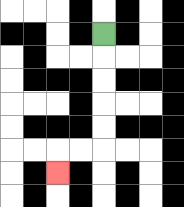{'start': '[4, 1]', 'end': '[2, 7]', 'path_directions': 'D,D,D,D,D,L,L,D', 'path_coordinates': '[[4, 1], [4, 2], [4, 3], [4, 4], [4, 5], [4, 6], [3, 6], [2, 6], [2, 7]]'}